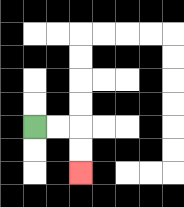{'start': '[1, 5]', 'end': '[3, 7]', 'path_directions': 'R,R,D,D', 'path_coordinates': '[[1, 5], [2, 5], [3, 5], [3, 6], [3, 7]]'}